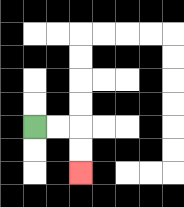{'start': '[1, 5]', 'end': '[3, 7]', 'path_directions': 'R,R,D,D', 'path_coordinates': '[[1, 5], [2, 5], [3, 5], [3, 6], [3, 7]]'}